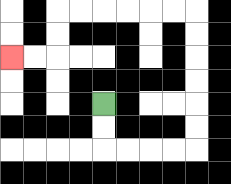{'start': '[4, 4]', 'end': '[0, 2]', 'path_directions': 'D,D,R,R,R,R,U,U,U,U,U,U,L,L,L,L,L,L,D,D,L,L', 'path_coordinates': '[[4, 4], [4, 5], [4, 6], [5, 6], [6, 6], [7, 6], [8, 6], [8, 5], [8, 4], [8, 3], [8, 2], [8, 1], [8, 0], [7, 0], [6, 0], [5, 0], [4, 0], [3, 0], [2, 0], [2, 1], [2, 2], [1, 2], [0, 2]]'}